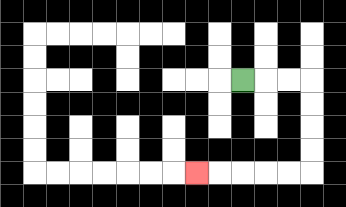{'start': '[10, 3]', 'end': '[8, 7]', 'path_directions': 'R,R,R,D,D,D,D,L,L,L,L,L', 'path_coordinates': '[[10, 3], [11, 3], [12, 3], [13, 3], [13, 4], [13, 5], [13, 6], [13, 7], [12, 7], [11, 7], [10, 7], [9, 7], [8, 7]]'}